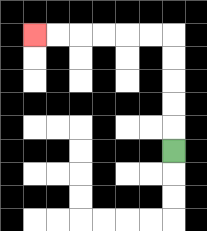{'start': '[7, 6]', 'end': '[1, 1]', 'path_directions': 'U,U,U,U,U,L,L,L,L,L,L', 'path_coordinates': '[[7, 6], [7, 5], [7, 4], [7, 3], [7, 2], [7, 1], [6, 1], [5, 1], [4, 1], [3, 1], [2, 1], [1, 1]]'}